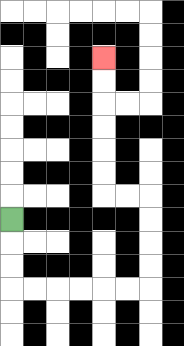{'start': '[0, 9]', 'end': '[4, 2]', 'path_directions': 'D,D,D,R,R,R,R,R,R,U,U,U,U,L,L,U,U,U,U,U,U', 'path_coordinates': '[[0, 9], [0, 10], [0, 11], [0, 12], [1, 12], [2, 12], [3, 12], [4, 12], [5, 12], [6, 12], [6, 11], [6, 10], [6, 9], [6, 8], [5, 8], [4, 8], [4, 7], [4, 6], [4, 5], [4, 4], [4, 3], [4, 2]]'}